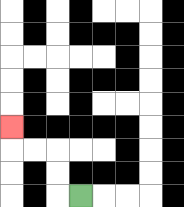{'start': '[3, 8]', 'end': '[0, 5]', 'path_directions': 'L,U,U,L,L,U', 'path_coordinates': '[[3, 8], [2, 8], [2, 7], [2, 6], [1, 6], [0, 6], [0, 5]]'}